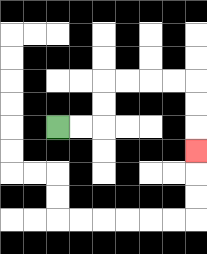{'start': '[2, 5]', 'end': '[8, 6]', 'path_directions': 'R,R,U,U,R,R,R,R,D,D,D', 'path_coordinates': '[[2, 5], [3, 5], [4, 5], [4, 4], [4, 3], [5, 3], [6, 3], [7, 3], [8, 3], [8, 4], [8, 5], [8, 6]]'}